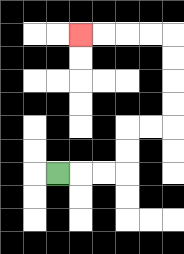{'start': '[2, 7]', 'end': '[3, 1]', 'path_directions': 'R,R,R,U,U,R,R,U,U,U,U,L,L,L,L', 'path_coordinates': '[[2, 7], [3, 7], [4, 7], [5, 7], [5, 6], [5, 5], [6, 5], [7, 5], [7, 4], [7, 3], [7, 2], [7, 1], [6, 1], [5, 1], [4, 1], [3, 1]]'}